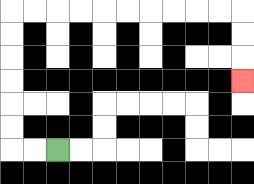{'start': '[2, 6]', 'end': '[10, 3]', 'path_directions': 'L,L,U,U,U,U,U,U,R,R,R,R,R,R,R,R,R,R,D,D,D', 'path_coordinates': '[[2, 6], [1, 6], [0, 6], [0, 5], [0, 4], [0, 3], [0, 2], [0, 1], [0, 0], [1, 0], [2, 0], [3, 0], [4, 0], [5, 0], [6, 0], [7, 0], [8, 0], [9, 0], [10, 0], [10, 1], [10, 2], [10, 3]]'}